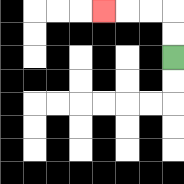{'start': '[7, 2]', 'end': '[4, 0]', 'path_directions': 'U,U,L,L,L', 'path_coordinates': '[[7, 2], [7, 1], [7, 0], [6, 0], [5, 0], [4, 0]]'}